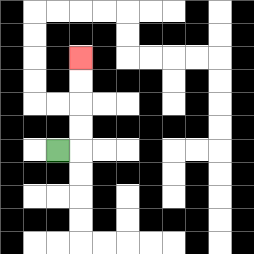{'start': '[2, 6]', 'end': '[3, 2]', 'path_directions': 'R,U,U,U,U', 'path_coordinates': '[[2, 6], [3, 6], [3, 5], [3, 4], [3, 3], [3, 2]]'}